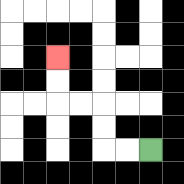{'start': '[6, 6]', 'end': '[2, 2]', 'path_directions': 'L,L,U,U,L,L,U,U', 'path_coordinates': '[[6, 6], [5, 6], [4, 6], [4, 5], [4, 4], [3, 4], [2, 4], [2, 3], [2, 2]]'}